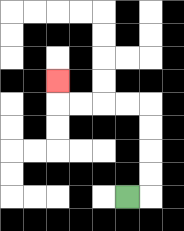{'start': '[5, 8]', 'end': '[2, 3]', 'path_directions': 'R,U,U,U,U,L,L,L,L,U', 'path_coordinates': '[[5, 8], [6, 8], [6, 7], [6, 6], [6, 5], [6, 4], [5, 4], [4, 4], [3, 4], [2, 4], [2, 3]]'}